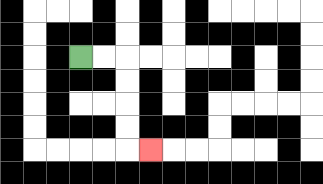{'start': '[3, 2]', 'end': '[6, 6]', 'path_directions': 'R,R,D,D,D,D,R', 'path_coordinates': '[[3, 2], [4, 2], [5, 2], [5, 3], [5, 4], [5, 5], [5, 6], [6, 6]]'}